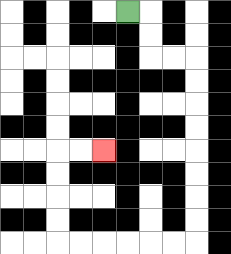{'start': '[5, 0]', 'end': '[4, 6]', 'path_directions': 'R,D,D,R,R,D,D,D,D,D,D,D,D,L,L,L,L,L,L,U,U,U,U,R,R', 'path_coordinates': '[[5, 0], [6, 0], [6, 1], [6, 2], [7, 2], [8, 2], [8, 3], [8, 4], [8, 5], [8, 6], [8, 7], [8, 8], [8, 9], [8, 10], [7, 10], [6, 10], [5, 10], [4, 10], [3, 10], [2, 10], [2, 9], [2, 8], [2, 7], [2, 6], [3, 6], [4, 6]]'}